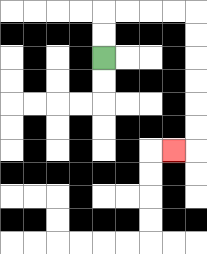{'start': '[4, 2]', 'end': '[7, 6]', 'path_directions': 'U,U,R,R,R,R,D,D,D,D,D,D,L', 'path_coordinates': '[[4, 2], [4, 1], [4, 0], [5, 0], [6, 0], [7, 0], [8, 0], [8, 1], [8, 2], [8, 3], [8, 4], [8, 5], [8, 6], [7, 6]]'}